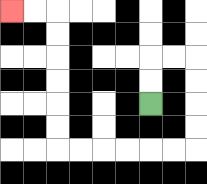{'start': '[6, 4]', 'end': '[0, 0]', 'path_directions': 'U,U,R,R,D,D,D,D,L,L,L,L,L,L,U,U,U,U,U,U,L,L', 'path_coordinates': '[[6, 4], [6, 3], [6, 2], [7, 2], [8, 2], [8, 3], [8, 4], [8, 5], [8, 6], [7, 6], [6, 6], [5, 6], [4, 6], [3, 6], [2, 6], [2, 5], [2, 4], [2, 3], [2, 2], [2, 1], [2, 0], [1, 0], [0, 0]]'}